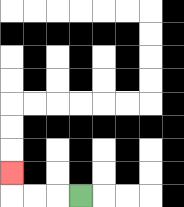{'start': '[3, 8]', 'end': '[0, 7]', 'path_directions': 'L,L,L,U', 'path_coordinates': '[[3, 8], [2, 8], [1, 8], [0, 8], [0, 7]]'}